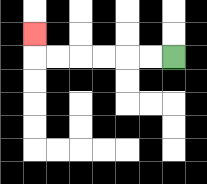{'start': '[7, 2]', 'end': '[1, 1]', 'path_directions': 'L,L,L,L,L,L,U', 'path_coordinates': '[[7, 2], [6, 2], [5, 2], [4, 2], [3, 2], [2, 2], [1, 2], [1, 1]]'}